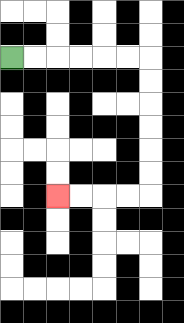{'start': '[0, 2]', 'end': '[2, 8]', 'path_directions': 'R,R,R,R,R,R,D,D,D,D,D,D,L,L,L,L', 'path_coordinates': '[[0, 2], [1, 2], [2, 2], [3, 2], [4, 2], [5, 2], [6, 2], [6, 3], [6, 4], [6, 5], [6, 6], [6, 7], [6, 8], [5, 8], [4, 8], [3, 8], [2, 8]]'}